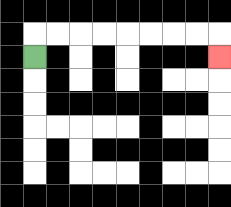{'start': '[1, 2]', 'end': '[9, 2]', 'path_directions': 'U,R,R,R,R,R,R,R,R,D', 'path_coordinates': '[[1, 2], [1, 1], [2, 1], [3, 1], [4, 1], [5, 1], [6, 1], [7, 1], [8, 1], [9, 1], [9, 2]]'}